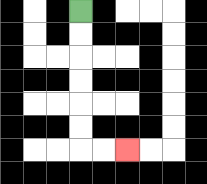{'start': '[3, 0]', 'end': '[5, 6]', 'path_directions': 'D,D,D,D,D,D,R,R', 'path_coordinates': '[[3, 0], [3, 1], [3, 2], [3, 3], [3, 4], [3, 5], [3, 6], [4, 6], [5, 6]]'}